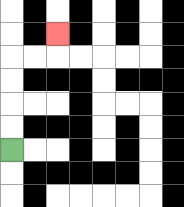{'start': '[0, 6]', 'end': '[2, 1]', 'path_directions': 'U,U,U,U,R,R,U', 'path_coordinates': '[[0, 6], [0, 5], [0, 4], [0, 3], [0, 2], [1, 2], [2, 2], [2, 1]]'}